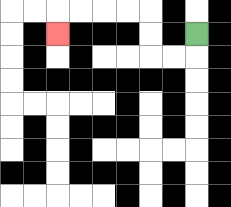{'start': '[8, 1]', 'end': '[2, 1]', 'path_directions': 'D,L,L,U,U,L,L,L,L,D', 'path_coordinates': '[[8, 1], [8, 2], [7, 2], [6, 2], [6, 1], [6, 0], [5, 0], [4, 0], [3, 0], [2, 0], [2, 1]]'}